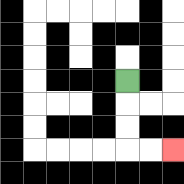{'start': '[5, 3]', 'end': '[7, 6]', 'path_directions': 'D,D,D,R,R', 'path_coordinates': '[[5, 3], [5, 4], [5, 5], [5, 6], [6, 6], [7, 6]]'}